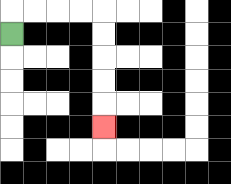{'start': '[0, 1]', 'end': '[4, 5]', 'path_directions': 'U,R,R,R,R,D,D,D,D,D', 'path_coordinates': '[[0, 1], [0, 0], [1, 0], [2, 0], [3, 0], [4, 0], [4, 1], [4, 2], [4, 3], [4, 4], [4, 5]]'}